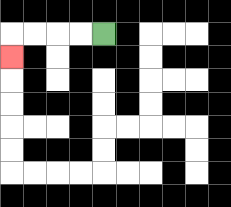{'start': '[4, 1]', 'end': '[0, 2]', 'path_directions': 'L,L,L,L,D', 'path_coordinates': '[[4, 1], [3, 1], [2, 1], [1, 1], [0, 1], [0, 2]]'}